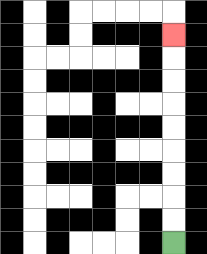{'start': '[7, 10]', 'end': '[7, 1]', 'path_directions': 'U,U,U,U,U,U,U,U,U', 'path_coordinates': '[[7, 10], [7, 9], [7, 8], [7, 7], [7, 6], [7, 5], [7, 4], [7, 3], [7, 2], [7, 1]]'}